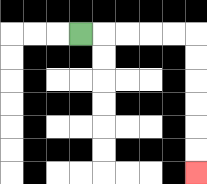{'start': '[3, 1]', 'end': '[8, 7]', 'path_directions': 'R,R,R,R,R,D,D,D,D,D,D', 'path_coordinates': '[[3, 1], [4, 1], [5, 1], [6, 1], [7, 1], [8, 1], [8, 2], [8, 3], [8, 4], [8, 5], [8, 6], [8, 7]]'}